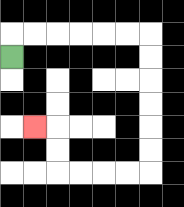{'start': '[0, 2]', 'end': '[1, 5]', 'path_directions': 'U,R,R,R,R,R,R,D,D,D,D,D,D,L,L,L,L,U,U,L', 'path_coordinates': '[[0, 2], [0, 1], [1, 1], [2, 1], [3, 1], [4, 1], [5, 1], [6, 1], [6, 2], [6, 3], [6, 4], [6, 5], [6, 6], [6, 7], [5, 7], [4, 7], [3, 7], [2, 7], [2, 6], [2, 5], [1, 5]]'}